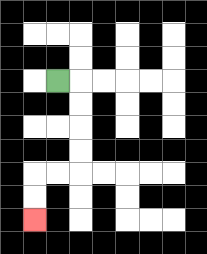{'start': '[2, 3]', 'end': '[1, 9]', 'path_directions': 'R,D,D,D,D,L,L,D,D', 'path_coordinates': '[[2, 3], [3, 3], [3, 4], [3, 5], [3, 6], [3, 7], [2, 7], [1, 7], [1, 8], [1, 9]]'}